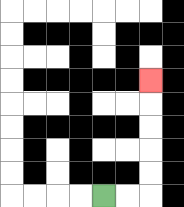{'start': '[4, 8]', 'end': '[6, 3]', 'path_directions': 'R,R,U,U,U,U,U', 'path_coordinates': '[[4, 8], [5, 8], [6, 8], [6, 7], [6, 6], [6, 5], [6, 4], [6, 3]]'}